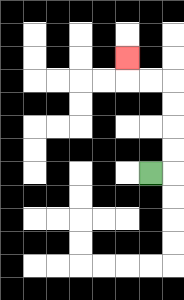{'start': '[6, 7]', 'end': '[5, 2]', 'path_directions': 'R,U,U,U,U,L,L,U', 'path_coordinates': '[[6, 7], [7, 7], [7, 6], [7, 5], [7, 4], [7, 3], [6, 3], [5, 3], [5, 2]]'}